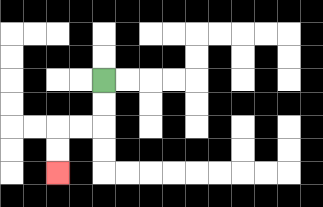{'start': '[4, 3]', 'end': '[2, 7]', 'path_directions': 'D,D,L,L,D,D', 'path_coordinates': '[[4, 3], [4, 4], [4, 5], [3, 5], [2, 5], [2, 6], [2, 7]]'}